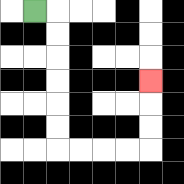{'start': '[1, 0]', 'end': '[6, 3]', 'path_directions': 'R,D,D,D,D,D,D,R,R,R,R,U,U,U', 'path_coordinates': '[[1, 0], [2, 0], [2, 1], [2, 2], [2, 3], [2, 4], [2, 5], [2, 6], [3, 6], [4, 6], [5, 6], [6, 6], [6, 5], [6, 4], [6, 3]]'}